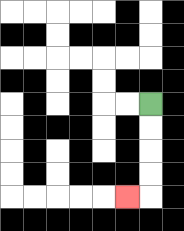{'start': '[6, 4]', 'end': '[5, 8]', 'path_directions': 'D,D,D,D,L', 'path_coordinates': '[[6, 4], [6, 5], [6, 6], [6, 7], [6, 8], [5, 8]]'}